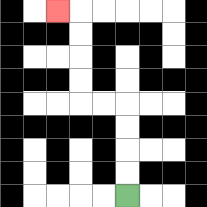{'start': '[5, 8]', 'end': '[2, 0]', 'path_directions': 'U,U,U,U,L,L,U,U,U,U,L', 'path_coordinates': '[[5, 8], [5, 7], [5, 6], [5, 5], [5, 4], [4, 4], [3, 4], [3, 3], [3, 2], [3, 1], [3, 0], [2, 0]]'}